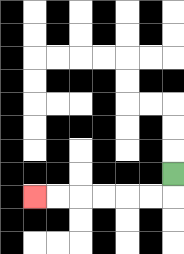{'start': '[7, 7]', 'end': '[1, 8]', 'path_directions': 'D,L,L,L,L,L,L', 'path_coordinates': '[[7, 7], [7, 8], [6, 8], [5, 8], [4, 8], [3, 8], [2, 8], [1, 8]]'}